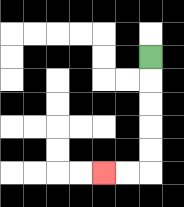{'start': '[6, 2]', 'end': '[4, 7]', 'path_directions': 'D,D,D,D,D,L,L', 'path_coordinates': '[[6, 2], [6, 3], [6, 4], [6, 5], [6, 6], [6, 7], [5, 7], [4, 7]]'}